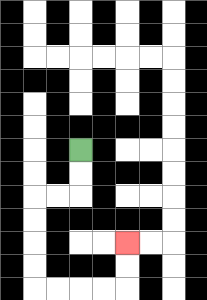{'start': '[3, 6]', 'end': '[5, 10]', 'path_directions': 'D,D,L,L,D,D,D,D,R,R,R,R,U,U', 'path_coordinates': '[[3, 6], [3, 7], [3, 8], [2, 8], [1, 8], [1, 9], [1, 10], [1, 11], [1, 12], [2, 12], [3, 12], [4, 12], [5, 12], [5, 11], [5, 10]]'}